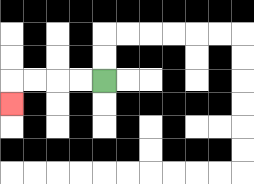{'start': '[4, 3]', 'end': '[0, 4]', 'path_directions': 'L,L,L,L,D', 'path_coordinates': '[[4, 3], [3, 3], [2, 3], [1, 3], [0, 3], [0, 4]]'}